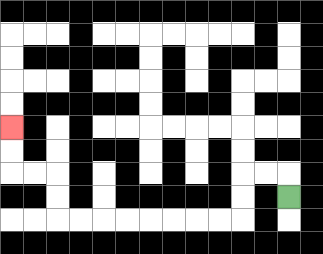{'start': '[12, 8]', 'end': '[0, 5]', 'path_directions': 'U,L,L,D,D,L,L,L,L,L,L,L,L,U,U,L,L,U,U', 'path_coordinates': '[[12, 8], [12, 7], [11, 7], [10, 7], [10, 8], [10, 9], [9, 9], [8, 9], [7, 9], [6, 9], [5, 9], [4, 9], [3, 9], [2, 9], [2, 8], [2, 7], [1, 7], [0, 7], [0, 6], [0, 5]]'}